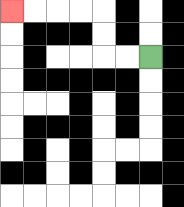{'start': '[6, 2]', 'end': '[0, 0]', 'path_directions': 'L,L,U,U,L,L,L,L', 'path_coordinates': '[[6, 2], [5, 2], [4, 2], [4, 1], [4, 0], [3, 0], [2, 0], [1, 0], [0, 0]]'}